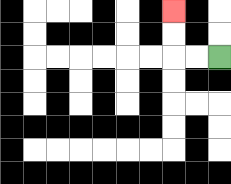{'start': '[9, 2]', 'end': '[7, 0]', 'path_directions': 'L,L,U,U', 'path_coordinates': '[[9, 2], [8, 2], [7, 2], [7, 1], [7, 0]]'}